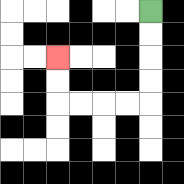{'start': '[6, 0]', 'end': '[2, 2]', 'path_directions': 'D,D,D,D,L,L,L,L,U,U', 'path_coordinates': '[[6, 0], [6, 1], [6, 2], [6, 3], [6, 4], [5, 4], [4, 4], [3, 4], [2, 4], [2, 3], [2, 2]]'}